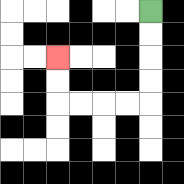{'start': '[6, 0]', 'end': '[2, 2]', 'path_directions': 'D,D,D,D,L,L,L,L,U,U', 'path_coordinates': '[[6, 0], [6, 1], [6, 2], [6, 3], [6, 4], [5, 4], [4, 4], [3, 4], [2, 4], [2, 3], [2, 2]]'}